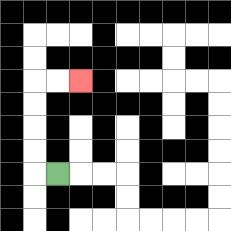{'start': '[2, 7]', 'end': '[3, 3]', 'path_directions': 'L,U,U,U,U,R,R', 'path_coordinates': '[[2, 7], [1, 7], [1, 6], [1, 5], [1, 4], [1, 3], [2, 3], [3, 3]]'}